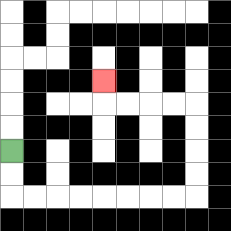{'start': '[0, 6]', 'end': '[4, 3]', 'path_directions': 'D,D,R,R,R,R,R,R,R,R,U,U,U,U,L,L,L,L,U', 'path_coordinates': '[[0, 6], [0, 7], [0, 8], [1, 8], [2, 8], [3, 8], [4, 8], [5, 8], [6, 8], [7, 8], [8, 8], [8, 7], [8, 6], [8, 5], [8, 4], [7, 4], [6, 4], [5, 4], [4, 4], [4, 3]]'}